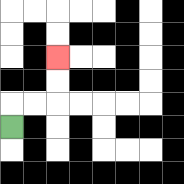{'start': '[0, 5]', 'end': '[2, 2]', 'path_directions': 'U,R,R,U,U', 'path_coordinates': '[[0, 5], [0, 4], [1, 4], [2, 4], [2, 3], [2, 2]]'}